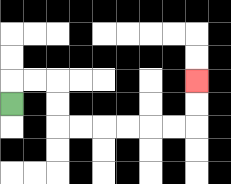{'start': '[0, 4]', 'end': '[8, 3]', 'path_directions': 'U,R,R,D,D,R,R,R,R,R,R,U,U', 'path_coordinates': '[[0, 4], [0, 3], [1, 3], [2, 3], [2, 4], [2, 5], [3, 5], [4, 5], [5, 5], [6, 5], [7, 5], [8, 5], [8, 4], [8, 3]]'}